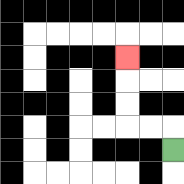{'start': '[7, 6]', 'end': '[5, 2]', 'path_directions': 'U,L,L,U,U,U', 'path_coordinates': '[[7, 6], [7, 5], [6, 5], [5, 5], [5, 4], [5, 3], [5, 2]]'}